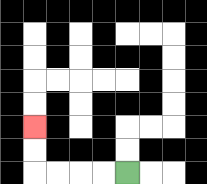{'start': '[5, 7]', 'end': '[1, 5]', 'path_directions': 'L,L,L,L,U,U', 'path_coordinates': '[[5, 7], [4, 7], [3, 7], [2, 7], [1, 7], [1, 6], [1, 5]]'}